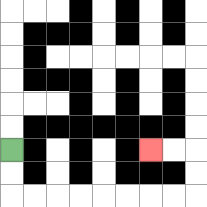{'start': '[0, 6]', 'end': '[6, 6]', 'path_directions': 'D,D,R,R,R,R,R,R,R,R,U,U,L,L', 'path_coordinates': '[[0, 6], [0, 7], [0, 8], [1, 8], [2, 8], [3, 8], [4, 8], [5, 8], [6, 8], [7, 8], [8, 8], [8, 7], [8, 6], [7, 6], [6, 6]]'}